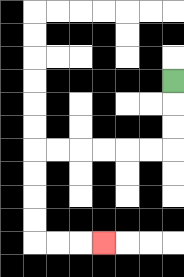{'start': '[7, 3]', 'end': '[4, 10]', 'path_directions': 'D,D,D,L,L,L,L,L,L,D,D,D,D,R,R,R', 'path_coordinates': '[[7, 3], [7, 4], [7, 5], [7, 6], [6, 6], [5, 6], [4, 6], [3, 6], [2, 6], [1, 6], [1, 7], [1, 8], [1, 9], [1, 10], [2, 10], [3, 10], [4, 10]]'}